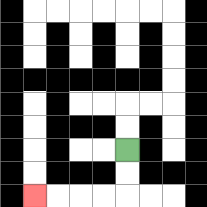{'start': '[5, 6]', 'end': '[1, 8]', 'path_directions': 'D,D,L,L,L,L', 'path_coordinates': '[[5, 6], [5, 7], [5, 8], [4, 8], [3, 8], [2, 8], [1, 8]]'}